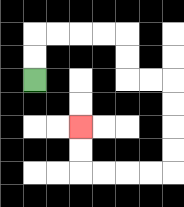{'start': '[1, 3]', 'end': '[3, 5]', 'path_directions': 'U,U,R,R,R,R,D,D,R,R,D,D,D,D,L,L,L,L,U,U', 'path_coordinates': '[[1, 3], [1, 2], [1, 1], [2, 1], [3, 1], [4, 1], [5, 1], [5, 2], [5, 3], [6, 3], [7, 3], [7, 4], [7, 5], [7, 6], [7, 7], [6, 7], [5, 7], [4, 7], [3, 7], [3, 6], [3, 5]]'}